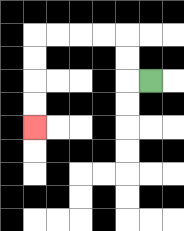{'start': '[6, 3]', 'end': '[1, 5]', 'path_directions': 'L,U,U,L,L,L,L,D,D,D,D', 'path_coordinates': '[[6, 3], [5, 3], [5, 2], [5, 1], [4, 1], [3, 1], [2, 1], [1, 1], [1, 2], [1, 3], [1, 4], [1, 5]]'}